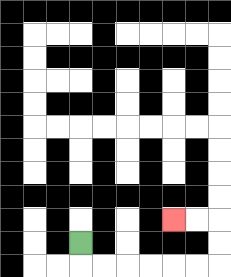{'start': '[3, 10]', 'end': '[7, 9]', 'path_directions': 'D,R,R,R,R,R,R,U,U,L,L', 'path_coordinates': '[[3, 10], [3, 11], [4, 11], [5, 11], [6, 11], [7, 11], [8, 11], [9, 11], [9, 10], [9, 9], [8, 9], [7, 9]]'}